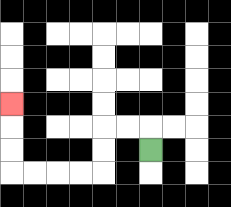{'start': '[6, 6]', 'end': '[0, 4]', 'path_directions': 'U,L,L,D,D,L,L,L,L,U,U,U', 'path_coordinates': '[[6, 6], [6, 5], [5, 5], [4, 5], [4, 6], [4, 7], [3, 7], [2, 7], [1, 7], [0, 7], [0, 6], [0, 5], [0, 4]]'}